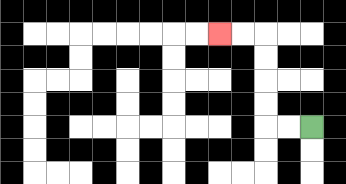{'start': '[13, 5]', 'end': '[9, 1]', 'path_directions': 'L,L,U,U,U,U,L,L', 'path_coordinates': '[[13, 5], [12, 5], [11, 5], [11, 4], [11, 3], [11, 2], [11, 1], [10, 1], [9, 1]]'}